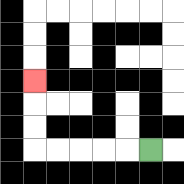{'start': '[6, 6]', 'end': '[1, 3]', 'path_directions': 'L,L,L,L,L,U,U,U', 'path_coordinates': '[[6, 6], [5, 6], [4, 6], [3, 6], [2, 6], [1, 6], [1, 5], [1, 4], [1, 3]]'}